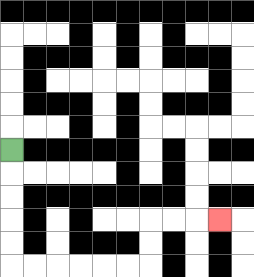{'start': '[0, 6]', 'end': '[9, 9]', 'path_directions': 'D,D,D,D,D,R,R,R,R,R,R,U,U,R,R,R', 'path_coordinates': '[[0, 6], [0, 7], [0, 8], [0, 9], [0, 10], [0, 11], [1, 11], [2, 11], [3, 11], [4, 11], [5, 11], [6, 11], [6, 10], [6, 9], [7, 9], [8, 9], [9, 9]]'}